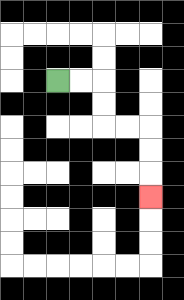{'start': '[2, 3]', 'end': '[6, 8]', 'path_directions': 'R,R,D,D,R,R,D,D,D', 'path_coordinates': '[[2, 3], [3, 3], [4, 3], [4, 4], [4, 5], [5, 5], [6, 5], [6, 6], [6, 7], [6, 8]]'}